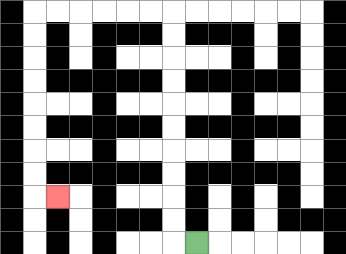{'start': '[8, 10]', 'end': '[2, 8]', 'path_directions': 'L,U,U,U,U,U,U,U,U,U,U,L,L,L,L,L,L,D,D,D,D,D,D,D,D,R', 'path_coordinates': '[[8, 10], [7, 10], [7, 9], [7, 8], [7, 7], [7, 6], [7, 5], [7, 4], [7, 3], [7, 2], [7, 1], [7, 0], [6, 0], [5, 0], [4, 0], [3, 0], [2, 0], [1, 0], [1, 1], [1, 2], [1, 3], [1, 4], [1, 5], [1, 6], [1, 7], [1, 8], [2, 8]]'}